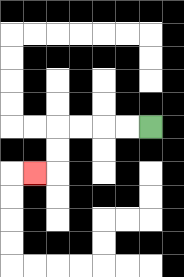{'start': '[6, 5]', 'end': '[1, 7]', 'path_directions': 'L,L,L,L,D,D,L', 'path_coordinates': '[[6, 5], [5, 5], [4, 5], [3, 5], [2, 5], [2, 6], [2, 7], [1, 7]]'}